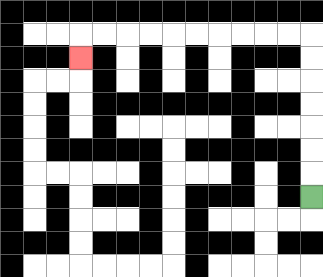{'start': '[13, 8]', 'end': '[3, 2]', 'path_directions': 'U,U,U,U,U,U,U,L,L,L,L,L,L,L,L,L,L,D', 'path_coordinates': '[[13, 8], [13, 7], [13, 6], [13, 5], [13, 4], [13, 3], [13, 2], [13, 1], [12, 1], [11, 1], [10, 1], [9, 1], [8, 1], [7, 1], [6, 1], [5, 1], [4, 1], [3, 1], [3, 2]]'}